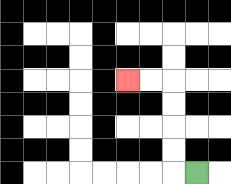{'start': '[8, 7]', 'end': '[5, 3]', 'path_directions': 'L,U,U,U,U,L,L', 'path_coordinates': '[[8, 7], [7, 7], [7, 6], [7, 5], [7, 4], [7, 3], [6, 3], [5, 3]]'}